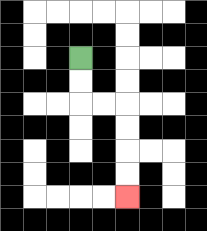{'start': '[3, 2]', 'end': '[5, 8]', 'path_directions': 'D,D,R,R,D,D,D,D', 'path_coordinates': '[[3, 2], [3, 3], [3, 4], [4, 4], [5, 4], [5, 5], [5, 6], [5, 7], [5, 8]]'}